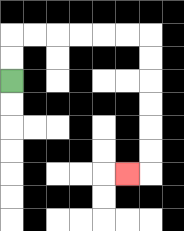{'start': '[0, 3]', 'end': '[5, 7]', 'path_directions': 'U,U,R,R,R,R,R,R,D,D,D,D,D,D,L', 'path_coordinates': '[[0, 3], [0, 2], [0, 1], [1, 1], [2, 1], [3, 1], [4, 1], [5, 1], [6, 1], [6, 2], [6, 3], [6, 4], [6, 5], [6, 6], [6, 7], [5, 7]]'}